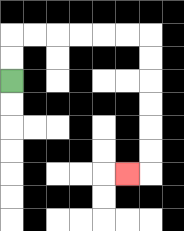{'start': '[0, 3]', 'end': '[5, 7]', 'path_directions': 'U,U,R,R,R,R,R,R,D,D,D,D,D,D,L', 'path_coordinates': '[[0, 3], [0, 2], [0, 1], [1, 1], [2, 1], [3, 1], [4, 1], [5, 1], [6, 1], [6, 2], [6, 3], [6, 4], [6, 5], [6, 6], [6, 7], [5, 7]]'}